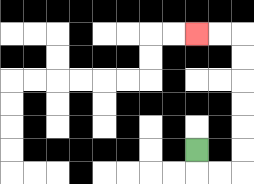{'start': '[8, 6]', 'end': '[8, 1]', 'path_directions': 'D,R,R,U,U,U,U,U,U,L,L', 'path_coordinates': '[[8, 6], [8, 7], [9, 7], [10, 7], [10, 6], [10, 5], [10, 4], [10, 3], [10, 2], [10, 1], [9, 1], [8, 1]]'}